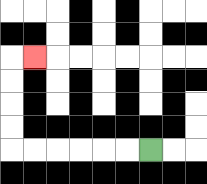{'start': '[6, 6]', 'end': '[1, 2]', 'path_directions': 'L,L,L,L,L,L,U,U,U,U,R', 'path_coordinates': '[[6, 6], [5, 6], [4, 6], [3, 6], [2, 6], [1, 6], [0, 6], [0, 5], [0, 4], [0, 3], [0, 2], [1, 2]]'}